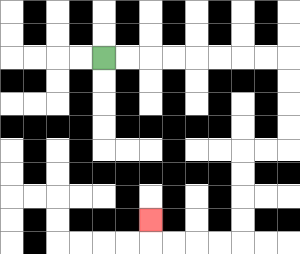{'start': '[4, 2]', 'end': '[6, 9]', 'path_directions': 'R,R,R,R,R,R,R,R,D,D,D,D,L,L,D,D,D,D,L,L,L,L,U', 'path_coordinates': '[[4, 2], [5, 2], [6, 2], [7, 2], [8, 2], [9, 2], [10, 2], [11, 2], [12, 2], [12, 3], [12, 4], [12, 5], [12, 6], [11, 6], [10, 6], [10, 7], [10, 8], [10, 9], [10, 10], [9, 10], [8, 10], [7, 10], [6, 10], [6, 9]]'}